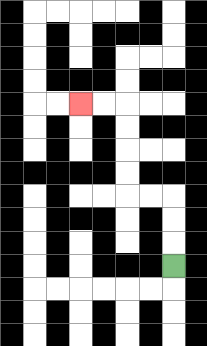{'start': '[7, 11]', 'end': '[3, 4]', 'path_directions': 'U,U,U,L,L,U,U,U,U,L,L', 'path_coordinates': '[[7, 11], [7, 10], [7, 9], [7, 8], [6, 8], [5, 8], [5, 7], [5, 6], [5, 5], [5, 4], [4, 4], [3, 4]]'}